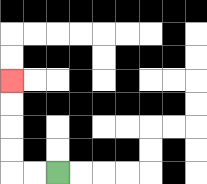{'start': '[2, 7]', 'end': '[0, 3]', 'path_directions': 'L,L,U,U,U,U', 'path_coordinates': '[[2, 7], [1, 7], [0, 7], [0, 6], [0, 5], [0, 4], [0, 3]]'}